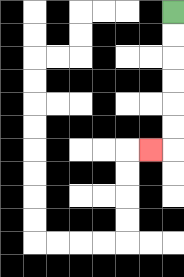{'start': '[7, 0]', 'end': '[6, 6]', 'path_directions': 'D,D,D,D,D,D,L', 'path_coordinates': '[[7, 0], [7, 1], [7, 2], [7, 3], [7, 4], [7, 5], [7, 6], [6, 6]]'}